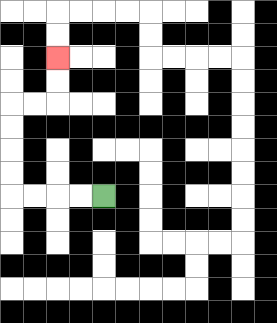{'start': '[4, 8]', 'end': '[2, 2]', 'path_directions': 'L,L,L,L,U,U,U,U,R,R,U,U', 'path_coordinates': '[[4, 8], [3, 8], [2, 8], [1, 8], [0, 8], [0, 7], [0, 6], [0, 5], [0, 4], [1, 4], [2, 4], [2, 3], [2, 2]]'}